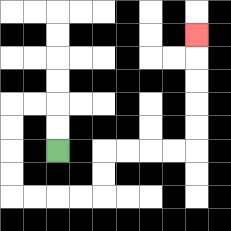{'start': '[2, 6]', 'end': '[8, 1]', 'path_directions': 'U,U,L,L,D,D,D,D,R,R,R,R,U,U,R,R,R,R,U,U,U,U,U', 'path_coordinates': '[[2, 6], [2, 5], [2, 4], [1, 4], [0, 4], [0, 5], [0, 6], [0, 7], [0, 8], [1, 8], [2, 8], [3, 8], [4, 8], [4, 7], [4, 6], [5, 6], [6, 6], [7, 6], [8, 6], [8, 5], [8, 4], [8, 3], [8, 2], [8, 1]]'}